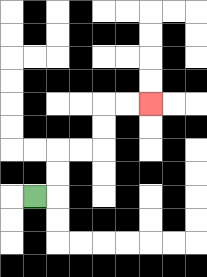{'start': '[1, 8]', 'end': '[6, 4]', 'path_directions': 'R,U,U,R,R,U,U,R,R', 'path_coordinates': '[[1, 8], [2, 8], [2, 7], [2, 6], [3, 6], [4, 6], [4, 5], [4, 4], [5, 4], [6, 4]]'}